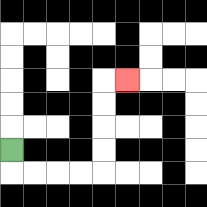{'start': '[0, 6]', 'end': '[5, 3]', 'path_directions': 'D,R,R,R,R,U,U,U,U,R', 'path_coordinates': '[[0, 6], [0, 7], [1, 7], [2, 7], [3, 7], [4, 7], [4, 6], [4, 5], [4, 4], [4, 3], [5, 3]]'}